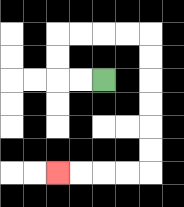{'start': '[4, 3]', 'end': '[2, 7]', 'path_directions': 'L,L,U,U,R,R,R,R,D,D,D,D,D,D,L,L,L,L', 'path_coordinates': '[[4, 3], [3, 3], [2, 3], [2, 2], [2, 1], [3, 1], [4, 1], [5, 1], [6, 1], [6, 2], [6, 3], [6, 4], [6, 5], [6, 6], [6, 7], [5, 7], [4, 7], [3, 7], [2, 7]]'}